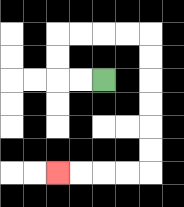{'start': '[4, 3]', 'end': '[2, 7]', 'path_directions': 'L,L,U,U,R,R,R,R,D,D,D,D,D,D,L,L,L,L', 'path_coordinates': '[[4, 3], [3, 3], [2, 3], [2, 2], [2, 1], [3, 1], [4, 1], [5, 1], [6, 1], [6, 2], [6, 3], [6, 4], [6, 5], [6, 6], [6, 7], [5, 7], [4, 7], [3, 7], [2, 7]]'}